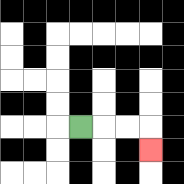{'start': '[3, 5]', 'end': '[6, 6]', 'path_directions': 'R,R,R,D', 'path_coordinates': '[[3, 5], [4, 5], [5, 5], [6, 5], [6, 6]]'}